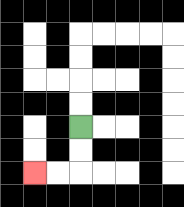{'start': '[3, 5]', 'end': '[1, 7]', 'path_directions': 'D,D,L,L', 'path_coordinates': '[[3, 5], [3, 6], [3, 7], [2, 7], [1, 7]]'}